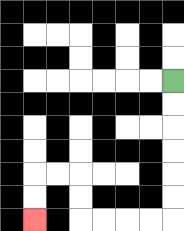{'start': '[7, 3]', 'end': '[1, 9]', 'path_directions': 'D,D,D,D,D,D,L,L,L,L,U,U,L,L,D,D', 'path_coordinates': '[[7, 3], [7, 4], [7, 5], [7, 6], [7, 7], [7, 8], [7, 9], [6, 9], [5, 9], [4, 9], [3, 9], [3, 8], [3, 7], [2, 7], [1, 7], [1, 8], [1, 9]]'}